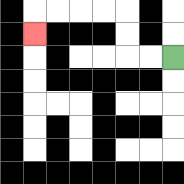{'start': '[7, 2]', 'end': '[1, 1]', 'path_directions': 'L,L,U,U,L,L,L,L,D', 'path_coordinates': '[[7, 2], [6, 2], [5, 2], [5, 1], [5, 0], [4, 0], [3, 0], [2, 0], [1, 0], [1, 1]]'}